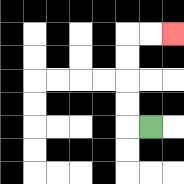{'start': '[6, 5]', 'end': '[7, 1]', 'path_directions': 'L,U,U,U,U,R,R', 'path_coordinates': '[[6, 5], [5, 5], [5, 4], [5, 3], [5, 2], [5, 1], [6, 1], [7, 1]]'}